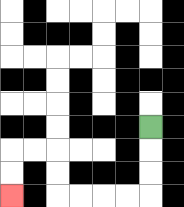{'start': '[6, 5]', 'end': '[0, 8]', 'path_directions': 'D,D,D,L,L,L,L,U,U,L,L,D,D', 'path_coordinates': '[[6, 5], [6, 6], [6, 7], [6, 8], [5, 8], [4, 8], [3, 8], [2, 8], [2, 7], [2, 6], [1, 6], [0, 6], [0, 7], [0, 8]]'}